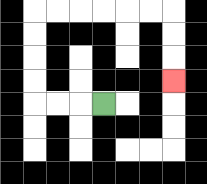{'start': '[4, 4]', 'end': '[7, 3]', 'path_directions': 'L,L,L,U,U,U,U,R,R,R,R,R,R,D,D,D', 'path_coordinates': '[[4, 4], [3, 4], [2, 4], [1, 4], [1, 3], [1, 2], [1, 1], [1, 0], [2, 0], [3, 0], [4, 0], [5, 0], [6, 0], [7, 0], [7, 1], [7, 2], [7, 3]]'}